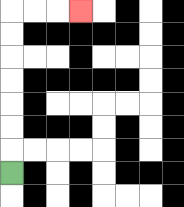{'start': '[0, 7]', 'end': '[3, 0]', 'path_directions': 'U,U,U,U,U,U,U,R,R,R', 'path_coordinates': '[[0, 7], [0, 6], [0, 5], [0, 4], [0, 3], [0, 2], [0, 1], [0, 0], [1, 0], [2, 0], [3, 0]]'}